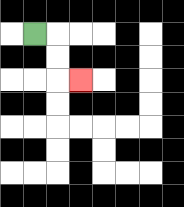{'start': '[1, 1]', 'end': '[3, 3]', 'path_directions': 'R,D,D,R', 'path_coordinates': '[[1, 1], [2, 1], [2, 2], [2, 3], [3, 3]]'}